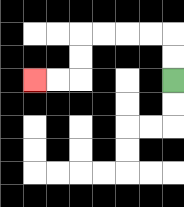{'start': '[7, 3]', 'end': '[1, 3]', 'path_directions': 'U,U,L,L,L,L,D,D,L,L', 'path_coordinates': '[[7, 3], [7, 2], [7, 1], [6, 1], [5, 1], [4, 1], [3, 1], [3, 2], [3, 3], [2, 3], [1, 3]]'}